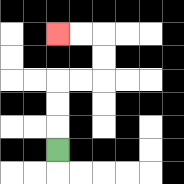{'start': '[2, 6]', 'end': '[2, 1]', 'path_directions': 'U,U,U,R,R,U,U,L,L', 'path_coordinates': '[[2, 6], [2, 5], [2, 4], [2, 3], [3, 3], [4, 3], [4, 2], [4, 1], [3, 1], [2, 1]]'}